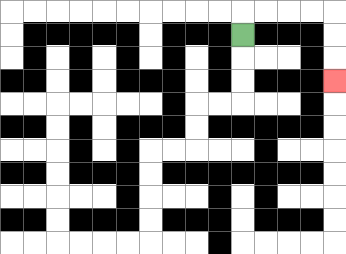{'start': '[10, 1]', 'end': '[14, 3]', 'path_directions': 'U,R,R,R,R,D,D,D', 'path_coordinates': '[[10, 1], [10, 0], [11, 0], [12, 0], [13, 0], [14, 0], [14, 1], [14, 2], [14, 3]]'}